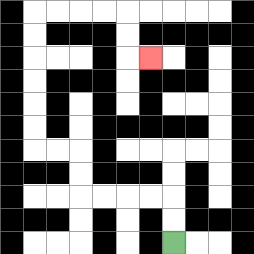{'start': '[7, 10]', 'end': '[6, 2]', 'path_directions': 'U,U,L,L,L,L,U,U,L,L,U,U,U,U,U,U,R,R,R,R,D,D,R', 'path_coordinates': '[[7, 10], [7, 9], [7, 8], [6, 8], [5, 8], [4, 8], [3, 8], [3, 7], [3, 6], [2, 6], [1, 6], [1, 5], [1, 4], [1, 3], [1, 2], [1, 1], [1, 0], [2, 0], [3, 0], [4, 0], [5, 0], [5, 1], [5, 2], [6, 2]]'}